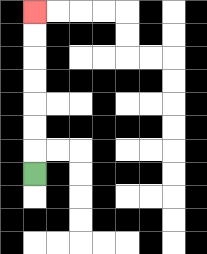{'start': '[1, 7]', 'end': '[1, 0]', 'path_directions': 'U,U,U,U,U,U,U', 'path_coordinates': '[[1, 7], [1, 6], [1, 5], [1, 4], [1, 3], [1, 2], [1, 1], [1, 0]]'}